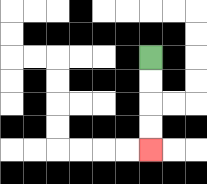{'start': '[6, 2]', 'end': '[6, 6]', 'path_directions': 'D,D,D,D', 'path_coordinates': '[[6, 2], [6, 3], [6, 4], [6, 5], [6, 6]]'}